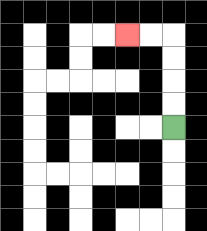{'start': '[7, 5]', 'end': '[5, 1]', 'path_directions': 'U,U,U,U,L,L', 'path_coordinates': '[[7, 5], [7, 4], [7, 3], [7, 2], [7, 1], [6, 1], [5, 1]]'}